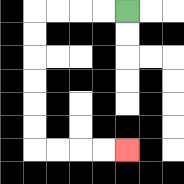{'start': '[5, 0]', 'end': '[5, 6]', 'path_directions': 'L,L,L,L,D,D,D,D,D,D,R,R,R,R', 'path_coordinates': '[[5, 0], [4, 0], [3, 0], [2, 0], [1, 0], [1, 1], [1, 2], [1, 3], [1, 4], [1, 5], [1, 6], [2, 6], [3, 6], [4, 6], [5, 6]]'}